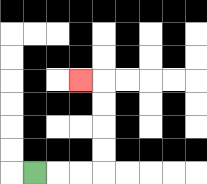{'start': '[1, 7]', 'end': '[3, 3]', 'path_directions': 'R,R,R,U,U,U,U,L', 'path_coordinates': '[[1, 7], [2, 7], [3, 7], [4, 7], [4, 6], [4, 5], [4, 4], [4, 3], [3, 3]]'}